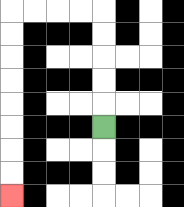{'start': '[4, 5]', 'end': '[0, 8]', 'path_directions': 'U,U,U,U,U,L,L,L,L,D,D,D,D,D,D,D,D', 'path_coordinates': '[[4, 5], [4, 4], [4, 3], [4, 2], [4, 1], [4, 0], [3, 0], [2, 0], [1, 0], [0, 0], [0, 1], [0, 2], [0, 3], [0, 4], [0, 5], [0, 6], [0, 7], [0, 8]]'}